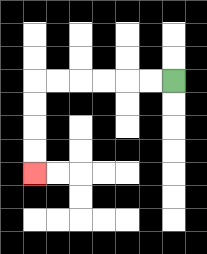{'start': '[7, 3]', 'end': '[1, 7]', 'path_directions': 'L,L,L,L,L,L,D,D,D,D', 'path_coordinates': '[[7, 3], [6, 3], [5, 3], [4, 3], [3, 3], [2, 3], [1, 3], [1, 4], [1, 5], [1, 6], [1, 7]]'}